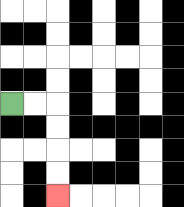{'start': '[0, 4]', 'end': '[2, 8]', 'path_directions': 'R,R,D,D,D,D', 'path_coordinates': '[[0, 4], [1, 4], [2, 4], [2, 5], [2, 6], [2, 7], [2, 8]]'}